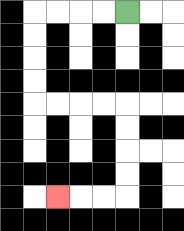{'start': '[5, 0]', 'end': '[2, 8]', 'path_directions': 'L,L,L,L,D,D,D,D,R,R,R,R,D,D,D,D,L,L,L', 'path_coordinates': '[[5, 0], [4, 0], [3, 0], [2, 0], [1, 0], [1, 1], [1, 2], [1, 3], [1, 4], [2, 4], [3, 4], [4, 4], [5, 4], [5, 5], [5, 6], [5, 7], [5, 8], [4, 8], [3, 8], [2, 8]]'}